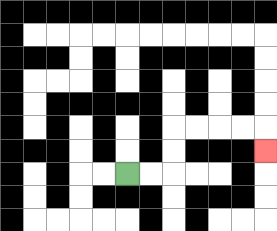{'start': '[5, 7]', 'end': '[11, 6]', 'path_directions': 'R,R,U,U,R,R,R,R,D', 'path_coordinates': '[[5, 7], [6, 7], [7, 7], [7, 6], [7, 5], [8, 5], [9, 5], [10, 5], [11, 5], [11, 6]]'}